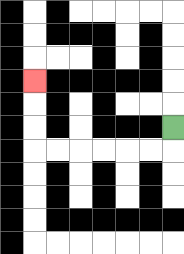{'start': '[7, 5]', 'end': '[1, 3]', 'path_directions': 'D,L,L,L,L,L,L,U,U,U', 'path_coordinates': '[[7, 5], [7, 6], [6, 6], [5, 6], [4, 6], [3, 6], [2, 6], [1, 6], [1, 5], [1, 4], [1, 3]]'}